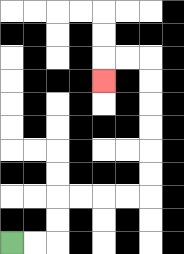{'start': '[0, 10]', 'end': '[4, 3]', 'path_directions': 'R,R,U,U,R,R,R,R,U,U,U,U,U,U,L,L,D', 'path_coordinates': '[[0, 10], [1, 10], [2, 10], [2, 9], [2, 8], [3, 8], [4, 8], [5, 8], [6, 8], [6, 7], [6, 6], [6, 5], [6, 4], [6, 3], [6, 2], [5, 2], [4, 2], [4, 3]]'}